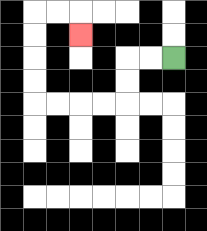{'start': '[7, 2]', 'end': '[3, 1]', 'path_directions': 'L,L,D,D,L,L,L,L,U,U,U,U,R,R,D', 'path_coordinates': '[[7, 2], [6, 2], [5, 2], [5, 3], [5, 4], [4, 4], [3, 4], [2, 4], [1, 4], [1, 3], [1, 2], [1, 1], [1, 0], [2, 0], [3, 0], [3, 1]]'}